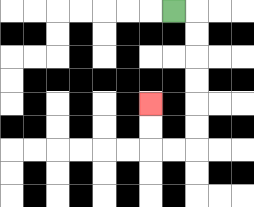{'start': '[7, 0]', 'end': '[6, 4]', 'path_directions': 'R,D,D,D,D,D,D,L,L,U,U', 'path_coordinates': '[[7, 0], [8, 0], [8, 1], [8, 2], [8, 3], [8, 4], [8, 5], [8, 6], [7, 6], [6, 6], [6, 5], [6, 4]]'}